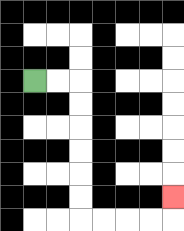{'start': '[1, 3]', 'end': '[7, 8]', 'path_directions': 'R,R,D,D,D,D,D,D,R,R,R,R,U', 'path_coordinates': '[[1, 3], [2, 3], [3, 3], [3, 4], [3, 5], [3, 6], [3, 7], [3, 8], [3, 9], [4, 9], [5, 9], [6, 9], [7, 9], [7, 8]]'}